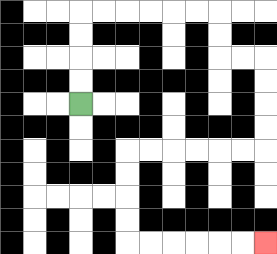{'start': '[3, 4]', 'end': '[11, 10]', 'path_directions': 'U,U,U,U,R,R,R,R,R,R,D,D,R,R,D,D,D,D,L,L,L,L,L,L,D,D,D,D,R,R,R,R,R,R', 'path_coordinates': '[[3, 4], [3, 3], [3, 2], [3, 1], [3, 0], [4, 0], [5, 0], [6, 0], [7, 0], [8, 0], [9, 0], [9, 1], [9, 2], [10, 2], [11, 2], [11, 3], [11, 4], [11, 5], [11, 6], [10, 6], [9, 6], [8, 6], [7, 6], [6, 6], [5, 6], [5, 7], [5, 8], [5, 9], [5, 10], [6, 10], [7, 10], [8, 10], [9, 10], [10, 10], [11, 10]]'}